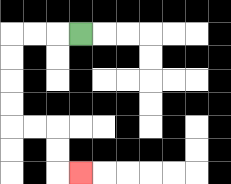{'start': '[3, 1]', 'end': '[3, 7]', 'path_directions': 'L,L,L,D,D,D,D,R,R,D,D,R', 'path_coordinates': '[[3, 1], [2, 1], [1, 1], [0, 1], [0, 2], [0, 3], [0, 4], [0, 5], [1, 5], [2, 5], [2, 6], [2, 7], [3, 7]]'}